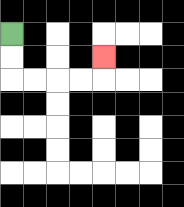{'start': '[0, 1]', 'end': '[4, 2]', 'path_directions': 'D,D,R,R,R,R,U', 'path_coordinates': '[[0, 1], [0, 2], [0, 3], [1, 3], [2, 3], [3, 3], [4, 3], [4, 2]]'}